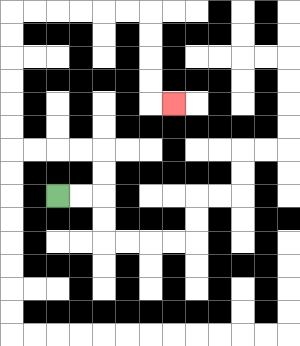{'start': '[2, 8]', 'end': '[7, 4]', 'path_directions': 'R,R,U,U,L,L,L,L,U,U,U,U,U,U,R,R,R,R,R,R,D,D,D,D,R', 'path_coordinates': '[[2, 8], [3, 8], [4, 8], [4, 7], [4, 6], [3, 6], [2, 6], [1, 6], [0, 6], [0, 5], [0, 4], [0, 3], [0, 2], [0, 1], [0, 0], [1, 0], [2, 0], [3, 0], [4, 0], [5, 0], [6, 0], [6, 1], [6, 2], [6, 3], [6, 4], [7, 4]]'}